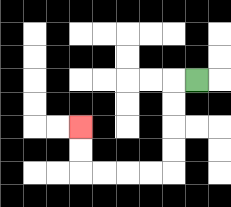{'start': '[8, 3]', 'end': '[3, 5]', 'path_directions': 'L,D,D,D,D,L,L,L,L,U,U', 'path_coordinates': '[[8, 3], [7, 3], [7, 4], [7, 5], [7, 6], [7, 7], [6, 7], [5, 7], [4, 7], [3, 7], [3, 6], [3, 5]]'}